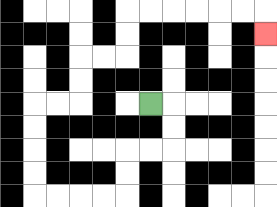{'start': '[6, 4]', 'end': '[11, 1]', 'path_directions': 'R,D,D,L,L,D,D,L,L,L,L,U,U,U,U,R,R,U,U,R,R,U,U,R,R,R,R,R,R,D', 'path_coordinates': '[[6, 4], [7, 4], [7, 5], [7, 6], [6, 6], [5, 6], [5, 7], [5, 8], [4, 8], [3, 8], [2, 8], [1, 8], [1, 7], [1, 6], [1, 5], [1, 4], [2, 4], [3, 4], [3, 3], [3, 2], [4, 2], [5, 2], [5, 1], [5, 0], [6, 0], [7, 0], [8, 0], [9, 0], [10, 0], [11, 0], [11, 1]]'}